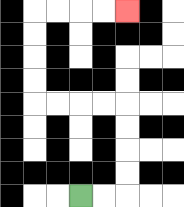{'start': '[3, 8]', 'end': '[5, 0]', 'path_directions': 'R,R,U,U,U,U,L,L,L,L,U,U,U,U,R,R,R,R', 'path_coordinates': '[[3, 8], [4, 8], [5, 8], [5, 7], [5, 6], [5, 5], [5, 4], [4, 4], [3, 4], [2, 4], [1, 4], [1, 3], [1, 2], [1, 1], [1, 0], [2, 0], [3, 0], [4, 0], [5, 0]]'}